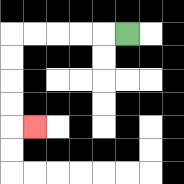{'start': '[5, 1]', 'end': '[1, 5]', 'path_directions': 'L,L,L,L,L,D,D,D,D,R', 'path_coordinates': '[[5, 1], [4, 1], [3, 1], [2, 1], [1, 1], [0, 1], [0, 2], [0, 3], [0, 4], [0, 5], [1, 5]]'}